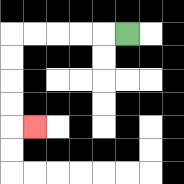{'start': '[5, 1]', 'end': '[1, 5]', 'path_directions': 'L,L,L,L,L,D,D,D,D,R', 'path_coordinates': '[[5, 1], [4, 1], [3, 1], [2, 1], [1, 1], [0, 1], [0, 2], [0, 3], [0, 4], [0, 5], [1, 5]]'}